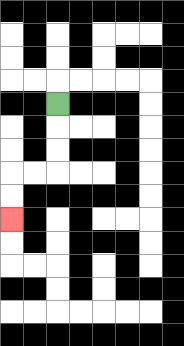{'start': '[2, 4]', 'end': '[0, 9]', 'path_directions': 'D,D,D,L,L,D,D', 'path_coordinates': '[[2, 4], [2, 5], [2, 6], [2, 7], [1, 7], [0, 7], [0, 8], [0, 9]]'}